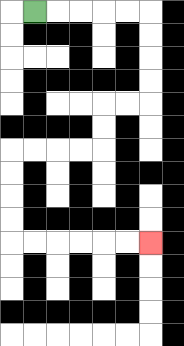{'start': '[1, 0]', 'end': '[6, 10]', 'path_directions': 'R,R,R,R,R,D,D,D,D,L,L,D,D,L,L,L,L,D,D,D,D,R,R,R,R,R,R', 'path_coordinates': '[[1, 0], [2, 0], [3, 0], [4, 0], [5, 0], [6, 0], [6, 1], [6, 2], [6, 3], [6, 4], [5, 4], [4, 4], [4, 5], [4, 6], [3, 6], [2, 6], [1, 6], [0, 6], [0, 7], [0, 8], [0, 9], [0, 10], [1, 10], [2, 10], [3, 10], [4, 10], [5, 10], [6, 10]]'}